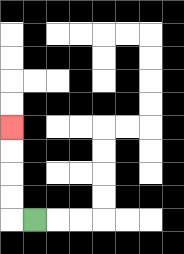{'start': '[1, 9]', 'end': '[0, 5]', 'path_directions': 'L,U,U,U,U', 'path_coordinates': '[[1, 9], [0, 9], [0, 8], [0, 7], [0, 6], [0, 5]]'}